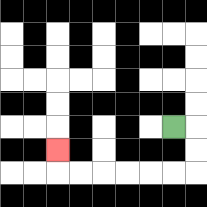{'start': '[7, 5]', 'end': '[2, 6]', 'path_directions': 'R,D,D,L,L,L,L,L,L,U', 'path_coordinates': '[[7, 5], [8, 5], [8, 6], [8, 7], [7, 7], [6, 7], [5, 7], [4, 7], [3, 7], [2, 7], [2, 6]]'}